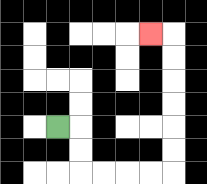{'start': '[2, 5]', 'end': '[6, 1]', 'path_directions': 'R,D,D,R,R,R,R,U,U,U,U,U,U,L', 'path_coordinates': '[[2, 5], [3, 5], [3, 6], [3, 7], [4, 7], [5, 7], [6, 7], [7, 7], [7, 6], [7, 5], [7, 4], [7, 3], [7, 2], [7, 1], [6, 1]]'}